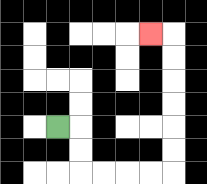{'start': '[2, 5]', 'end': '[6, 1]', 'path_directions': 'R,D,D,R,R,R,R,U,U,U,U,U,U,L', 'path_coordinates': '[[2, 5], [3, 5], [3, 6], [3, 7], [4, 7], [5, 7], [6, 7], [7, 7], [7, 6], [7, 5], [7, 4], [7, 3], [7, 2], [7, 1], [6, 1]]'}